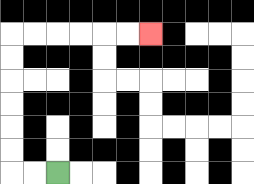{'start': '[2, 7]', 'end': '[6, 1]', 'path_directions': 'L,L,U,U,U,U,U,U,R,R,R,R,R,R', 'path_coordinates': '[[2, 7], [1, 7], [0, 7], [0, 6], [0, 5], [0, 4], [0, 3], [0, 2], [0, 1], [1, 1], [2, 1], [3, 1], [4, 1], [5, 1], [6, 1]]'}